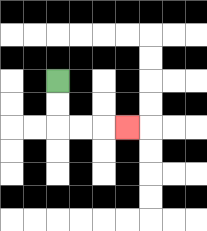{'start': '[2, 3]', 'end': '[5, 5]', 'path_directions': 'D,D,R,R,R', 'path_coordinates': '[[2, 3], [2, 4], [2, 5], [3, 5], [4, 5], [5, 5]]'}